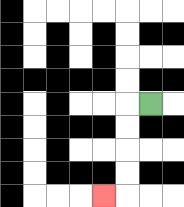{'start': '[6, 4]', 'end': '[4, 8]', 'path_directions': 'L,D,D,D,D,L', 'path_coordinates': '[[6, 4], [5, 4], [5, 5], [5, 6], [5, 7], [5, 8], [4, 8]]'}